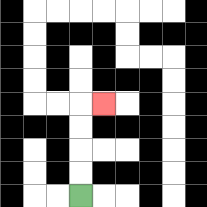{'start': '[3, 8]', 'end': '[4, 4]', 'path_directions': 'U,U,U,U,R', 'path_coordinates': '[[3, 8], [3, 7], [3, 6], [3, 5], [3, 4], [4, 4]]'}